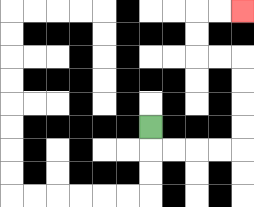{'start': '[6, 5]', 'end': '[10, 0]', 'path_directions': 'D,R,R,R,R,U,U,U,U,L,L,U,U,R,R', 'path_coordinates': '[[6, 5], [6, 6], [7, 6], [8, 6], [9, 6], [10, 6], [10, 5], [10, 4], [10, 3], [10, 2], [9, 2], [8, 2], [8, 1], [8, 0], [9, 0], [10, 0]]'}